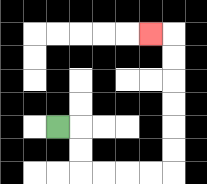{'start': '[2, 5]', 'end': '[6, 1]', 'path_directions': 'R,D,D,R,R,R,R,U,U,U,U,U,U,L', 'path_coordinates': '[[2, 5], [3, 5], [3, 6], [3, 7], [4, 7], [5, 7], [6, 7], [7, 7], [7, 6], [7, 5], [7, 4], [7, 3], [7, 2], [7, 1], [6, 1]]'}